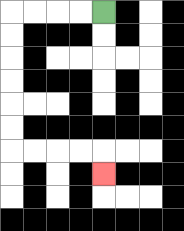{'start': '[4, 0]', 'end': '[4, 7]', 'path_directions': 'L,L,L,L,D,D,D,D,D,D,R,R,R,R,D', 'path_coordinates': '[[4, 0], [3, 0], [2, 0], [1, 0], [0, 0], [0, 1], [0, 2], [0, 3], [0, 4], [0, 5], [0, 6], [1, 6], [2, 6], [3, 6], [4, 6], [4, 7]]'}